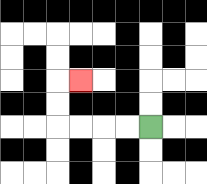{'start': '[6, 5]', 'end': '[3, 3]', 'path_directions': 'L,L,L,L,U,U,R', 'path_coordinates': '[[6, 5], [5, 5], [4, 5], [3, 5], [2, 5], [2, 4], [2, 3], [3, 3]]'}